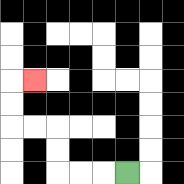{'start': '[5, 7]', 'end': '[1, 3]', 'path_directions': 'L,L,L,U,U,L,L,U,U,R', 'path_coordinates': '[[5, 7], [4, 7], [3, 7], [2, 7], [2, 6], [2, 5], [1, 5], [0, 5], [0, 4], [0, 3], [1, 3]]'}